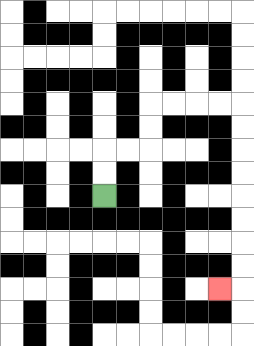{'start': '[4, 8]', 'end': '[9, 12]', 'path_directions': 'U,U,R,R,U,U,R,R,R,R,D,D,D,D,D,D,D,D,L', 'path_coordinates': '[[4, 8], [4, 7], [4, 6], [5, 6], [6, 6], [6, 5], [6, 4], [7, 4], [8, 4], [9, 4], [10, 4], [10, 5], [10, 6], [10, 7], [10, 8], [10, 9], [10, 10], [10, 11], [10, 12], [9, 12]]'}